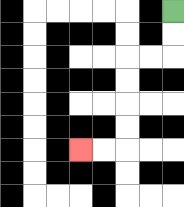{'start': '[7, 0]', 'end': '[3, 6]', 'path_directions': 'D,D,L,L,D,D,D,D,L,L', 'path_coordinates': '[[7, 0], [7, 1], [7, 2], [6, 2], [5, 2], [5, 3], [5, 4], [5, 5], [5, 6], [4, 6], [3, 6]]'}